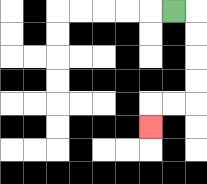{'start': '[7, 0]', 'end': '[6, 5]', 'path_directions': 'R,D,D,D,D,L,L,D', 'path_coordinates': '[[7, 0], [8, 0], [8, 1], [8, 2], [8, 3], [8, 4], [7, 4], [6, 4], [6, 5]]'}